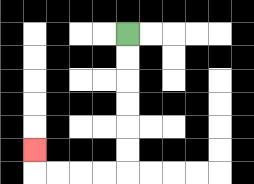{'start': '[5, 1]', 'end': '[1, 6]', 'path_directions': 'D,D,D,D,D,D,L,L,L,L,U', 'path_coordinates': '[[5, 1], [5, 2], [5, 3], [5, 4], [5, 5], [5, 6], [5, 7], [4, 7], [3, 7], [2, 7], [1, 7], [1, 6]]'}